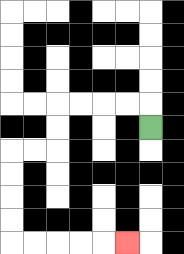{'start': '[6, 5]', 'end': '[5, 10]', 'path_directions': 'U,L,L,L,L,D,D,L,L,D,D,D,D,R,R,R,R,R', 'path_coordinates': '[[6, 5], [6, 4], [5, 4], [4, 4], [3, 4], [2, 4], [2, 5], [2, 6], [1, 6], [0, 6], [0, 7], [0, 8], [0, 9], [0, 10], [1, 10], [2, 10], [3, 10], [4, 10], [5, 10]]'}